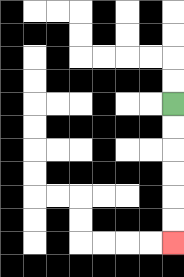{'start': '[7, 4]', 'end': '[7, 10]', 'path_directions': 'D,D,D,D,D,D', 'path_coordinates': '[[7, 4], [7, 5], [7, 6], [7, 7], [7, 8], [7, 9], [7, 10]]'}